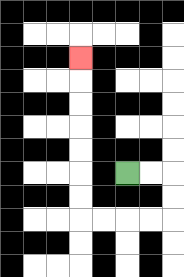{'start': '[5, 7]', 'end': '[3, 2]', 'path_directions': 'R,R,D,D,L,L,L,L,U,U,U,U,U,U,U', 'path_coordinates': '[[5, 7], [6, 7], [7, 7], [7, 8], [7, 9], [6, 9], [5, 9], [4, 9], [3, 9], [3, 8], [3, 7], [3, 6], [3, 5], [3, 4], [3, 3], [3, 2]]'}